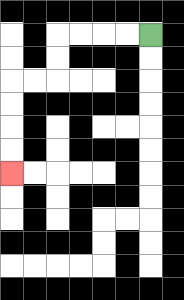{'start': '[6, 1]', 'end': '[0, 7]', 'path_directions': 'L,L,L,L,D,D,L,L,D,D,D,D', 'path_coordinates': '[[6, 1], [5, 1], [4, 1], [3, 1], [2, 1], [2, 2], [2, 3], [1, 3], [0, 3], [0, 4], [0, 5], [0, 6], [0, 7]]'}